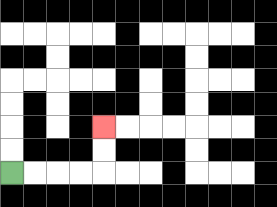{'start': '[0, 7]', 'end': '[4, 5]', 'path_directions': 'R,R,R,R,U,U', 'path_coordinates': '[[0, 7], [1, 7], [2, 7], [3, 7], [4, 7], [4, 6], [4, 5]]'}